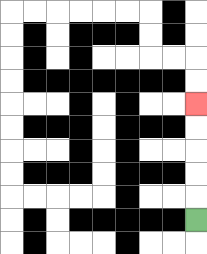{'start': '[8, 9]', 'end': '[8, 4]', 'path_directions': 'U,U,U,U,U', 'path_coordinates': '[[8, 9], [8, 8], [8, 7], [8, 6], [8, 5], [8, 4]]'}